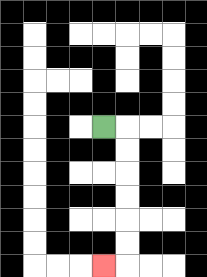{'start': '[4, 5]', 'end': '[4, 11]', 'path_directions': 'R,D,D,D,D,D,D,L', 'path_coordinates': '[[4, 5], [5, 5], [5, 6], [5, 7], [5, 8], [5, 9], [5, 10], [5, 11], [4, 11]]'}